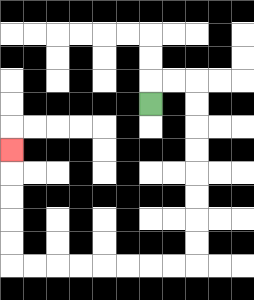{'start': '[6, 4]', 'end': '[0, 6]', 'path_directions': 'U,R,R,D,D,D,D,D,D,D,D,L,L,L,L,L,L,L,L,U,U,U,U,U', 'path_coordinates': '[[6, 4], [6, 3], [7, 3], [8, 3], [8, 4], [8, 5], [8, 6], [8, 7], [8, 8], [8, 9], [8, 10], [8, 11], [7, 11], [6, 11], [5, 11], [4, 11], [3, 11], [2, 11], [1, 11], [0, 11], [0, 10], [0, 9], [0, 8], [0, 7], [0, 6]]'}